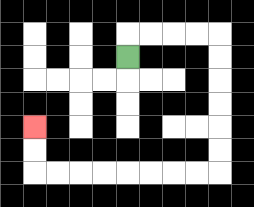{'start': '[5, 2]', 'end': '[1, 5]', 'path_directions': 'U,R,R,R,R,D,D,D,D,D,D,L,L,L,L,L,L,L,L,U,U', 'path_coordinates': '[[5, 2], [5, 1], [6, 1], [7, 1], [8, 1], [9, 1], [9, 2], [9, 3], [9, 4], [9, 5], [9, 6], [9, 7], [8, 7], [7, 7], [6, 7], [5, 7], [4, 7], [3, 7], [2, 7], [1, 7], [1, 6], [1, 5]]'}